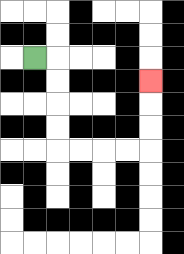{'start': '[1, 2]', 'end': '[6, 3]', 'path_directions': 'R,D,D,D,D,R,R,R,R,U,U,U', 'path_coordinates': '[[1, 2], [2, 2], [2, 3], [2, 4], [2, 5], [2, 6], [3, 6], [4, 6], [5, 6], [6, 6], [6, 5], [6, 4], [6, 3]]'}